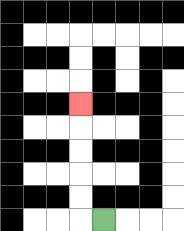{'start': '[4, 9]', 'end': '[3, 4]', 'path_directions': 'L,U,U,U,U,U', 'path_coordinates': '[[4, 9], [3, 9], [3, 8], [3, 7], [3, 6], [3, 5], [3, 4]]'}